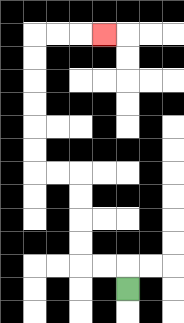{'start': '[5, 12]', 'end': '[4, 1]', 'path_directions': 'U,L,L,U,U,U,U,L,L,U,U,U,U,U,U,R,R,R', 'path_coordinates': '[[5, 12], [5, 11], [4, 11], [3, 11], [3, 10], [3, 9], [3, 8], [3, 7], [2, 7], [1, 7], [1, 6], [1, 5], [1, 4], [1, 3], [1, 2], [1, 1], [2, 1], [3, 1], [4, 1]]'}